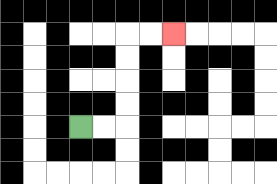{'start': '[3, 5]', 'end': '[7, 1]', 'path_directions': 'R,R,U,U,U,U,R,R', 'path_coordinates': '[[3, 5], [4, 5], [5, 5], [5, 4], [5, 3], [5, 2], [5, 1], [6, 1], [7, 1]]'}